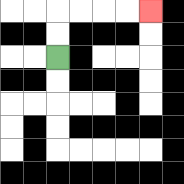{'start': '[2, 2]', 'end': '[6, 0]', 'path_directions': 'U,U,R,R,R,R', 'path_coordinates': '[[2, 2], [2, 1], [2, 0], [3, 0], [4, 0], [5, 0], [6, 0]]'}